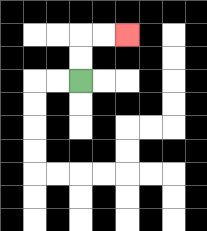{'start': '[3, 3]', 'end': '[5, 1]', 'path_directions': 'U,U,R,R', 'path_coordinates': '[[3, 3], [3, 2], [3, 1], [4, 1], [5, 1]]'}